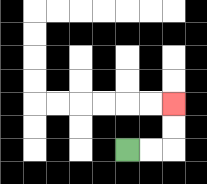{'start': '[5, 6]', 'end': '[7, 4]', 'path_directions': 'R,R,U,U', 'path_coordinates': '[[5, 6], [6, 6], [7, 6], [7, 5], [7, 4]]'}